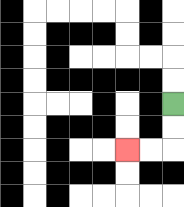{'start': '[7, 4]', 'end': '[5, 6]', 'path_directions': 'D,D,L,L', 'path_coordinates': '[[7, 4], [7, 5], [7, 6], [6, 6], [5, 6]]'}